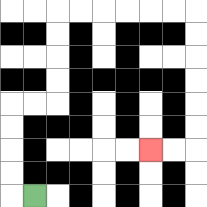{'start': '[1, 8]', 'end': '[6, 6]', 'path_directions': 'L,U,U,U,U,R,R,U,U,U,U,R,R,R,R,R,R,D,D,D,D,D,D,L,L', 'path_coordinates': '[[1, 8], [0, 8], [0, 7], [0, 6], [0, 5], [0, 4], [1, 4], [2, 4], [2, 3], [2, 2], [2, 1], [2, 0], [3, 0], [4, 0], [5, 0], [6, 0], [7, 0], [8, 0], [8, 1], [8, 2], [8, 3], [8, 4], [8, 5], [8, 6], [7, 6], [6, 6]]'}